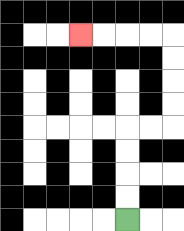{'start': '[5, 9]', 'end': '[3, 1]', 'path_directions': 'U,U,U,U,R,R,U,U,U,U,L,L,L,L', 'path_coordinates': '[[5, 9], [5, 8], [5, 7], [5, 6], [5, 5], [6, 5], [7, 5], [7, 4], [7, 3], [7, 2], [7, 1], [6, 1], [5, 1], [4, 1], [3, 1]]'}